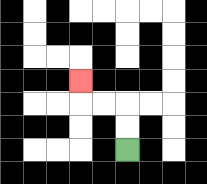{'start': '[5, 6]', 'end': '[3, 3]', 'path_directions': 'U,U,L,L,U', 'path_coordinates': '[[5, 6], [5, 5], [5, 4], [4, 4], [3, 4], [3, 3]]'}